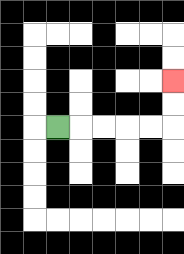{'start': '[2, 5]', 'end': '[7, 3]', 'path_directions': 'R,R,R,R,R,U,U', 'path_coordinates': '[[2, 5], [3, 5], [4, 5], [5, 5], [6, 5], [7, 5], [7, 4], [7, 3]]'}